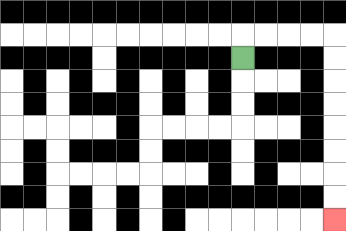{'start': '[10, 2]', 'end': '[14, 9]', 'path_directions': 'U,R,R,R,R,D,D,D,D,D,D,D,D', 'path_coordinates': '[[10, 2], [10, 1], [11, 1], [12, 1], [13, 1], [14, 1], [14, 2], [14, 3], [14, 4], [14, 5], [14, 6], [14, 7], [14, 8], [14, 9]]'}